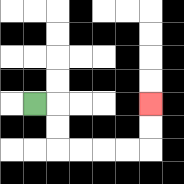{'start': '[1, 4]', 'end': '[6, 4]', 'path_directions': 'R,D,D,R,R,R,R,U,U', 'path_coordinates': '[[1, 4], [2, 4], [2, 5], [2, 6], [3, 6], [4, 6], [5, 6], [6, 6], [6, 5], [6, 4]]'}